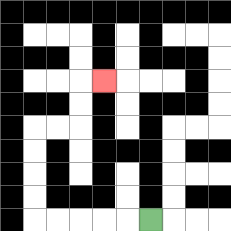{'start': '[6, 9]', 'end': '[4, 3]', 'path_directions': 'L,L,L,L,L,U,U,U,U,R,R,U,U,R', 'path_coordinates': '[[6, 9], [5, 9], [4, 9], [3, 9], [2, 9], [1, 9], [1, 8], [1, 7], [1, 6], [1, 5], [2, 5], [3, 5], [3, 4], [3, 3], [4, 3]]'}